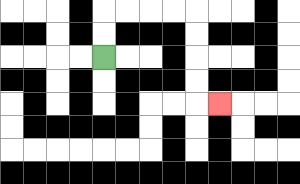{'start': '[4, 2]', 'end': '[9, 4]', 'path_directions': 'U,U,R,R,R,R,D,D,D,D,R', 'path_coordinates': '[[4, 2], [4, 1], [4, 0], [5, 0], [6, 0], [7, 0], [8, 0], [8, 1], [8, 2], [8, 3], [8, 4], [9, 4]]'}